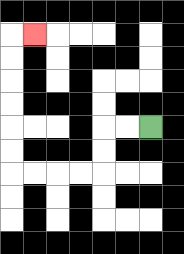{'start': '[6, 5]', 'end': '[1, 1]', 'path_directions': 'L,L,D,D,L,L,L,L,U,U,U,U,U,U,R', 'path_coordinates': '[[6, 5], [5, 5], [4, 5], [4, 6], [4, 7], [3, 7], [2, 7], [1, 7], [0, 7], [0, 6], [0, 5], [0, 4], [0, 3], [0, 2], [0, 1], [1, 1]]'}